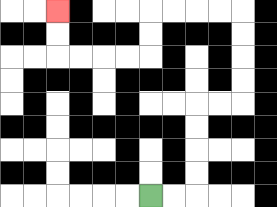{'start': '[6, 8]', 'end': '[2, 0]', 'path_directions': 'R,R,U,U,U,U,R,R,U,U,U,U,L,L,L,L,D,D,L,L,L,L,U,U', 'path_coordinates': '[[6, 8], [7, 8], [8, 8], [8, 7], [8, 6], [8, 5], [8, 4], [9, 4], [10, 4], [10, 3], [10, 2], [10, 1], [10, 0], [9, 0], [8, 0], [7, 0], [6, 0], [6, 1], [6, 2], [5, 2], [4, 2], [3, 2], [2, 2], [2, 1], [2, 0]]'}